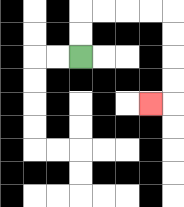{'start': '[3, 2]', 'end': '[6, 4]', 'path_directions': 'U,U,R,R,R,R,D,D,D,D,L', 'path_coordinates': '[[3, 2], [3, 1], [3, 0], [4, 0], [5, 0], [6, 0], [7, 0], [7, 1], [7, 2], [7, 3], [7, 4], [6, 4]]'}